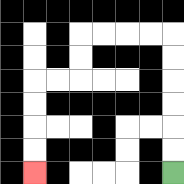{'start': '[7, 7]', 'end': '[1, 7]', 'path_directions': 'U,U,U,U,U,U,L,L,L,L,D,D,L,L,D,D,D,D', 'path_coordinates': '[[7, 7], [7, 6], [7, 5], [7, 4], [7, 3], [7, 2], [7, 1], [6, 1], [5, 1], [4, 1], [3, 1], [3, 2], [3, 3], [2, 3], [1, 3], [1, 4], [1, 5], [1, 6], [1, 7]]'}